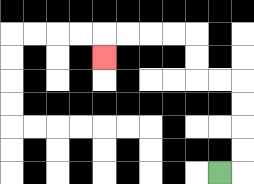{'start': '[9, 7]', 'end': '[4, 2]', 'path_directions': 'R,U,U,U,U,L,L,U,U,L,L,L,L,D', 'path_coordinates': '[[9, 7], [10, 7], [10, 6], [10, 5], [10, 4], [10, 3], [9, 3], [8, 3], [8, 2], [8, 1], [7, 1], [6, 1], [5, 1], [4, 1], [4, 2]]'}